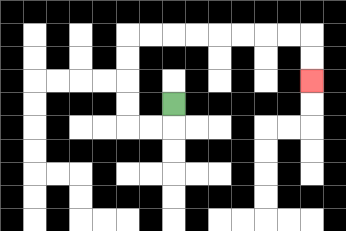{'start': '[7, 4]', 'end': '[13, 3]', 'path_directions': 'D,L,L,U,U,U,U,R,R,R,R,R,R,R,R,D,D', 'path_coordinates': '[[7, 4], [7, 5], [6, 5], [5, 5], [5, 4], [5, 3], [5, 2], [5, 1], [6, 1], [7, 1], [8, 1], [9, 1], [10, 1], [11, 1], [12, 1], [13, 1], [13, 2], [13, 3]]'}